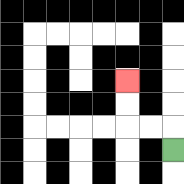{'start': '[7, 6]', 'end': '[5, 3]', 'path_directions': 'U,L,L,U,U', 'path_coordinates': '[[7, 6], [7, 5], [6, 5], [5, 5], [5, 4], [5, 3]]'}